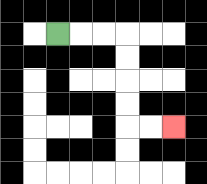{'start': '[2, 1]', 'end': '[7, 5]', 'path_directions': 'R,R,R,D,D,D,D,R,R', 'path_coordinates': '[[2, 1], [3, 1], [4, 1], [5, 1], [5, 2], [5, 3], [5, 4], [5, 5], [6, 5], [7, 5]]'}